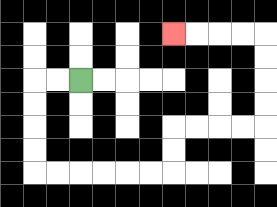{'start': '[3, 3]', 'end': '[7, 1]', 'path_directions': 'L,L,D,D,D,D,R,R,R,R,R,R,U,U,R,R,R,R,U,U,U,U,L,L,L,L', 'path_coordinates': '[[3, 3], [2, 3], [1, 3], [1, 4], [1, 5], [1, 6], [1, 7], [2, 7], [3, 7], [4, 7], [5, 7], [6, 7], [7, 7], [7, 6], [7, 5], [8, 5], [9, 5], [10, 5], [11, 5], [11, 4], [11, 3], [11, 2], [11, 1], [10, 1], [9, 1], [8, 1], [7, 1]]'}